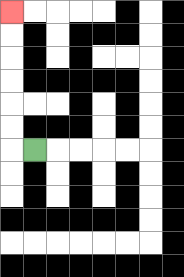{'start': '[1, 6]', 'end': '[0, 0]', 'path_directions': 'L,U,U,U,U,U,U', 'path_coordinates': '[[1, 6], [0, 6], [0, 5], [0, 4], [0, 3], [0, 2], [0, 1], [0, 0]]'}